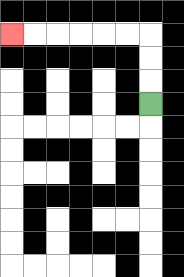{'start': '[6, 4]', 'end': '[0, 1]', 'path_directions': 'U,U,U,L,L,L,L,L,L', 'path_coordinates': '[[6, 4], [6, 3], [6, 2], [6, 1], [5, 1], [4, 1], [3, 1], [2, 1], [1, 1], [0, 1]]'}